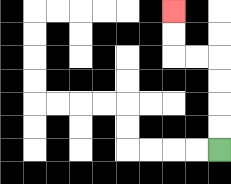{'start': '[9, 6]', 'end': '[7, 0]', 'path_directions': 'U,U,U,U,L,L,U,U', 'path_coordinates': '[[9, 6], [9, 5], [9, 4], [9, 3], [9, 2], [8, 2], [7, 2], [7, 1], [7, 0]]'}